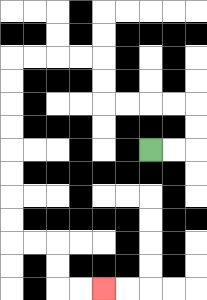{'start': '[6, 6]', 'end': '[4, 12]', 'path_directions': 'R,R,U,U,L,L,L,L,U,U,L,L,L,L,D,D,D,D,D,D,D,D,R,R,D,D,R,R', 'path_coordinates': '[[6, 6], [7, 6], [8, 6], [8, 5], [8, 4], [7, 4], [6, 4], [5, 4], [4, 4], [4, 3], [4, 2], [3, 2], [2, 2], [1, 2], [0, 2], [0, 3], [0, 4], [0, 5], [0, 6], [0, 7], [0, 8], [0, 9], [0, 10], [1, 10], [2, 10], [2, 11], [2, 12], [3, 12], [4, 12]]'}